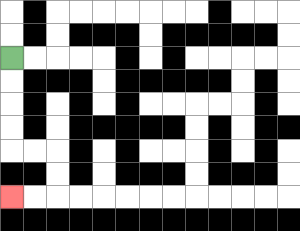{'start': '[0, 2]', 'end': '[0, 8]', 'path_directions': 'D,D,D,D,R,R,D,D,L,L', 'path_coordinates': '[[0, 2], [0, 3], [0, 4], [0, 5], [0, 6], [1, 6], [2, 6], [2, 7], [2, 8], [1, 8], [0, 8]]'}